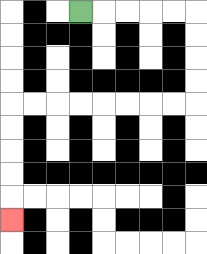{'start': '[3, 0]', 'end': '[0, 9]', 'path_directions': 'R,R,R,R,R,D,D,D,D,L,L,L,L,L,L,L,L,D,D,D,D,D', 'path_coordinates': '[[3, 0], [4, 0], [5, 0], [6, 0], [7, 0], [8, 0], [8, 1], [8, 2], [8, 3], [8, 4], [7, 4], [6, 4], [5, 4], [4, 4], [3, 4], [2, 4], [1, 4], [0, 4], [0, 5], [0, 6], [0, 7], [0, 8], [0, 9]]'}